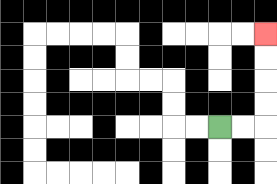{'start': '[9, 5]', 'end': '[11, 1]', 'path_directions': 'R,R,U,U,U,U', 'path_coordinates': '[[9, 5], [10, 5], [11, 5], [11, 4], [11, 3], [11, 2], [11, 1]]'}